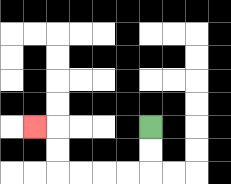{'start': '[6, 5]', 'end': '[1, 5]', 'path_directions': 'D,D,L,L,L,L,U,U,L', 'path_coordinates': '[[6, 5], [6, 6], [6, 7], [5, 7], [4, 7], [3, 7], [2, 7], [2, 6], [2, 5], [1, 5]]'}